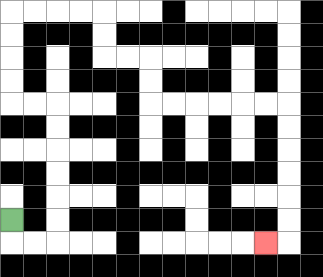{'start': '[0, 9]', 'end': '[11, 10]', 'path_directions': 'D,R,R,U,U,U,U,U,U,L,L,U,U,U,U,R,R,R,R,D,D,R,R,D,D,R,R,R,R,R,R,D,D,D,D,D,D,L', 'path_coordinates': '[[0, 9], [0, 10], [1, 10], [2, 10], [2, 9], [2, 8], [2, 7], [2, 6], [2, 5], [2, 4], [1, 4], [0, 4], [0, 3], [0, 2], [0, 1], [0, 0], [1, 0], [2, 0], [3, 0], [4, 0], [4, 1], [4, 2], [5, 2], [6, 2], [6, 3], [6, 4], [7, 4], [8, 4], [9, 4], [10, 4], [11, 4], [12, 4], [12, 5], [12, 6], [12, 7], [12, 8], [12, 9], [12, 10], [11, 10]]'}